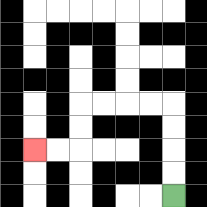{'start': '[7, 8]', 'end': '[1, 6]', 'path_directions': 'U,U,U,U,L,L,L,L,D,D,L,L', 'path_coordinates': '[[7, 8], [7, 7], [7, 6], [7, 5], [7, 4], [6, 4], [5, 4], [4, 4], [3, 4], [3, 5], [3, 6], [2, 6], [1, 6]]'}